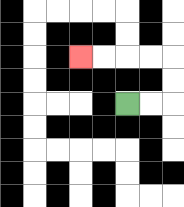{'start': '[5, 4]', 'end': '[3, 2]', 'path_directions': 'R,R,U,U,L,L,L,L', 'path_coordinates': '[[5, 4], [6, 4], [7, 4], [7, 3], [7, 2], [6, 2], [5, 2], [4, 2], [3, 2]]'}